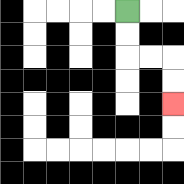{'start': '[5, 0]', 'end': '[7, 4]', 'path_directions': 'D,D,R,R,D,D', 'path_coordinates': '[[5, 0], [5, 1], [5, 2], [6, 2], [7, 2], [7, 3], [7, 4]]'}